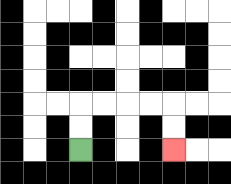{'start': '[3, 6]', 'end': '[7, 6]', 'path_directions': 'U,U,R,R,R,R,D,D', 'path_coordinates': '[[3, 6], [3, 5], [3, 4], [4, 4], [5, 4], [6, 4], [7, 4], [7, 5], [7, 6]]'}